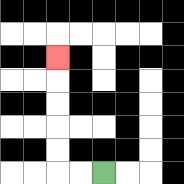{'start': '[4, 7]', 'end': '[2, 2]', 'path_directions': 'L,L,U,U,U,U,U', 'path_coordinates': '[[4, 7], [3, 7], [2, 7], [2, 6], [2, 5], [2, 4], [2, 3], [2, 2]]'}